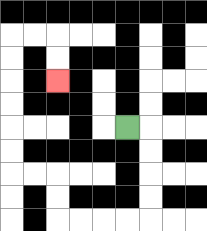{'start': '[5, 5]', 'end': '[2, 3]', 'path_directions': 'R,D,D,D,D,L,L,L,L,U,U,L,L,U,U,U,U,U,U,R,R,D,D', 'path_coordinates': '[[5, 5], [6, 5], [6, 6], [6, 7], [6, 8], [6, 9], [5, 9], [4, 9], [3, 9], [2, 9], [2, 8], [2, 7], [1, 7], [0, 7], [0, 6], [0, 5], [0, 4], [0, 3], [0, 2], [0, 1], [1, 1], [2, 1], [2, 2], [2, 3]]'}